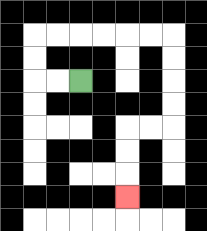{'start': '[3, 3]', 'end': '[5, 8]', 'path_directions': 'L,L,U,U,R,R,R,R,R,R,D,D,D,D,L,L,D,D,D', 'path_coordinates': '[[3, 3], [2, 3], [1, 3], [1, 2], [1, 1], [2, 1], [3, 1], [4, 1], [5, 1], [6, 1], [7, 1], [7, 2], [7, 3], [7, 4], [7, 5], [6, 5], [5, 5], [5, 6], [5, 7], [5, 8]]'}